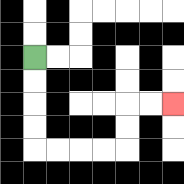{'start': '[1, 2]', 'end': '[7, 4]', 'path_directions': 'D,D,D,D,R,R,R,R,U,U,R,R', 'path_coordinates': '[[1, 2], [1, 3], [1, 4], [1, 5], [1, 6], [2, 6], [3, 6], [4, 6], [5, 6], [5, 5], [5, 4], [6, 4], [7, 4]]'}